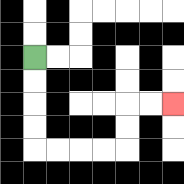{'start': '[1, 2]', 'end': '[7, 4]', 'path_directions': 'D,D,D,D,R,R,R,R,U,U,R,R', 'path_coordinates': '[[1, 2], [1, 3], [1, 4], [1, 5], [1, 6], [2, 6], [3, 6], [4, 6], [5, 6], [5, 5], [5, 4], [6, 4], [7, 4]]'}